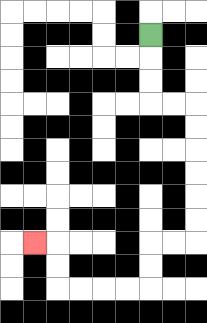{'start': '[6, 1]', 'end': '[1, 10]', 'path_directions': 'D,D,D,R,R,D,D,D,D,D,D,L,L,D,D,L,L,L,L,U,U,L', 'path_coordinates': '[[6, 1], [6, 2], [6, 3], [6, 4], [7, 4], [8, 4], [8, 5], [8, 6], [8, 7], [8, 8], [8, 9], [8, 10], [7, 10], [6, 10], [6, 11], [6, 12], [5, 12], [4, 12], [3, 12], [2, 12], [2, 11], [2, 10], [1, 10]]'}